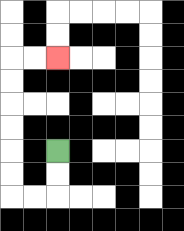{'start': '[2, 6]', 'end': '[2, 2]', 'path_directions': 'D,D,L,L,U,U,U,U,U,U,R,R', 'path_coordinates': '[[2, 6], [2, 7], [2, 8], [1, 8], [0, 8], [0, 7], [0, 6], [0, 5], [0, 4], [0, 3], [0, 2], [1, 2], [2, 2]]'}